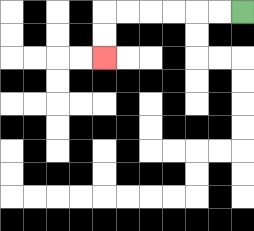{'start': '[10, 0]', 'end': '[4, 2]', 'path_directions': 'L,L,L,L,L,L,D,D', 'path_coordinates': '[[10, 0], [9, 0], [8, 0], [7, 0], [6, 0], [5, 0], [4, 0], [4, 1], [4, 2]]'}